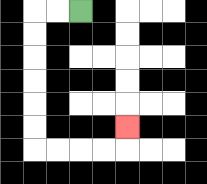{'start': '[3, 0]', 'end': '[5, 5]', 'path_directions': 'L,L,D,D,D,D,D,D,R,R,R,R,U', 'path_coordinates': '[[3, 0], [2, 0], [1, 0], [1, 1], [1, 2], [1, 3], [1, 4], [1, 5], [1, 6], [2, 6], [3, 6], [4, 6], [5, 6], [5, 5]]'}